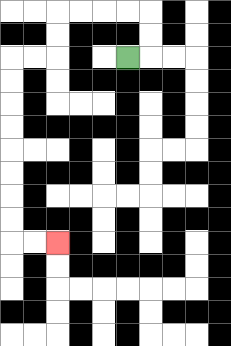{'start': '[5, 2]', 'end': '[2, 10]', 'path_directions': 'R,U,U,L,L,L,L,D,D,L,L,D,D,D,D,D,D,D,D,R,R', 'path_coordinates': '[[5, 2], [6, 2], [6, 1], [6, 0], [5, 0], [4, 0], [3, 0], [2, 0], [2, 1], [2, 2], [1, 2], [0, 2], [0, 3], [0, 4], [0, 5], [0, 6], [0, 7], [0, 8], [0, 9], [0, 10], [1, 10], [2, 10]]'}